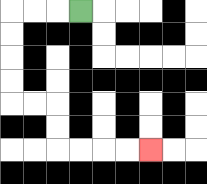{'start': '[3, 0]', 'end': '[6, 6]', 'path_directions': 'L,L,L,D,D,D,D,R,R,D,D,R,R,R,R', 'path_coordinates': '[[3, 0], [2, 0], [1, 0], [0, 0], [0, 1], [0, 2], [0, 3], [0, 4], [1, 4], [2, 4], [2, 5], [2, 6], [3, 6], [4, 6], [5, 6], [6, 6]]'}